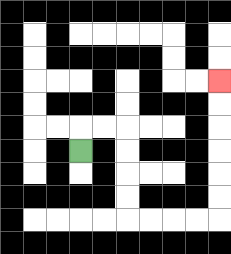{'start': '[3, 6]', 'end': '[9, 3]', 'path_directions': 'U,R,R,D,D,D,D,R,R,R,R,U,U,U,U,U,U', 'path_coordinates': '[[3, 6], [3, 5], [4, 5], [5, 5], [5, 6], [5, 7], [5, 8], [5, 9], [6, 9], [7, 9], [8, 9], [9, 9], [9, 8], [9, 7], [9, 6], [9, 5], [9, 4], [9, 3]]'}